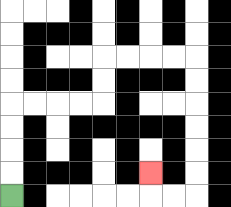{'start': '[0, 8]', 'end': '[6, 7]', 'path_directions': 'U,U,U,U,R,R,R,R,U,U,R,R,R,R,D,D,D,D,D,D,L,L,U', 'path_coordinates': '[[0, 8], [0, 7], [0, 6], [0, 5], [0, 4], [1, 4], [2, 4], [3, 4], [4, 4], [4, 3], [4, 2], [5, 2], [6, 2], [7, 2], [8, 2], [8, 3], [8, 4], [8, 5], [8, 6], [8, 7], [8, 8], [7, 8], [6, 8], [6, 7]]'}